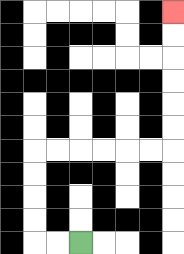{'start': '[3, 10]', 'end': '[7, 0]', 'path_directions': 'L,L,U,U,U,U,R,R,R,R,R,R,U,U,U,U,U,U', 'path_coordinates': '[[3, 10], [2, 10], [1, 10], [1, 9], [1, 8], [1, 7], [1, 6], [2, 6], [3, 6], [4, 6], [5, 6], [6, 6], [7, 6], [7, 5], [7, 4], [7, 3], [7, 2], [7, 1], [7, 0]]'}